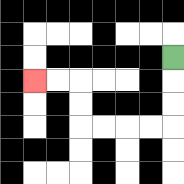{'start': '[7, 2]', 'end': '[1, 3]', 'path_directions': 'D,D,D,L,L,L,L,U,U,L,L', 'path_coordinates': '[[7, 2], [7, 3], [7, 4], [7, 5], [6, 5], [5, 5], [4, 5], [3, 5], [3, 4], [3, 3], [2, 3], [1, 3]]'}